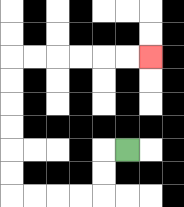{'start': '[5, 6]', 'end': '[6, 2]', 'path_directions': 'L,D,D,L,L,L,L,U,U,U,U,U,U,R,R,R,R,R,R', 'path_coordinates': '[[5, 6], [4, 6], [4, 7], [4, 8], [3, 8], [2, 8], [1, 8], [0, 8], [0, 7], [0, 6], [0, 5], [0, 4], [0, 3], [0, 2], [1, 2], [2, 2], [3, 2], [4, 2], [5, 2], [6, 2]]'}